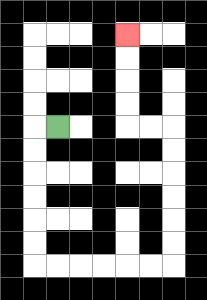{'start': '[2, 5]', 'end': '[5, 1]', 'path_directions': 'L,D,D,D,D,D,D,R,R,R,R,R,R,U,U,U,U,U,U,L,L,U,U,U,U', 'path_coordinates': '[[2, 5], [1, 5], [1, 6], [1, 7], [1, 8], [1, 9], [1, 10], [1, 11], [2, 11], [3, 11], [4, 11], [5, 11], [6, 11], [7, 11], [7, 10], [7, 9], [7, 8], [7, 7], [7, 6], [7, 5], [6, 5], [5, 5], [5, 4], [5, 3], [5, 2], [5, 1]]'}